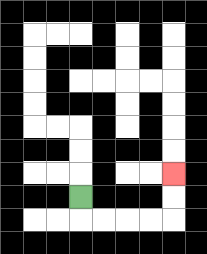{'start': '[3, 8]', 'end': '[7, 7]', 'path_directions': 'D,R,R,R,R,U,U', 'path_coordinates': '[[3, 8], [3, 9], [4, 9], [5, 9], [6, 9], [7, 9], [7, 8], [7, 7]]'}